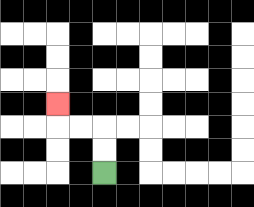{'start': '[4, 7]', 'end': '[2, 4]', 'path_directions': 'U,U,L,L,U', 'path_coordinates': '[[4, 7], [4, 6], [4, 5], [3, 5], [2, 5], [2, 4]]'}